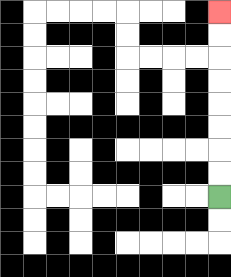{'start': '[9, 8]', 'end': '[9, 0]', 'path_directions': 'U,U,U,U,U,U,U,U', 'path_coordinates': '[[9, 8], [9, 7], [9, 6], [9, 5], [9, 4], [9, 3], [9, 2], [9, 1], [9, 0]]'}